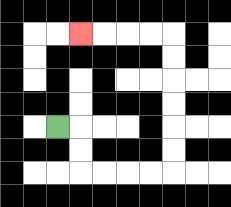{'start': '[2, 5]', 'end': '[3, 1]', 'path_directions': 'R,D,D,R,R,R,R,U,U,U,U,U,U,L,L,L,L', 'path_coordinates': '[[2, 5], [3, 5], [3, 6], [3, 7], [4, 7], [5, 7], [6, 7], [7, 7], [7, 6], [7, 5], [7, 4], [7, 3], [7, 2], [7, 1], [6, 1], [5, 1], [4, 1], [3, 1]]'}